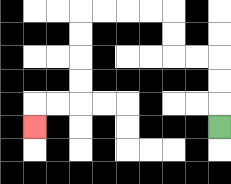{'start': '[9, 5]', 'end': '[1, 5]', 'path_directions': 'U,U,U,L,L,U,U,L,L,L,L,D,D,D,D,L,L,D', 'path_coordinates': '[[9, 5], [9, 4], [9, 3], [9, 2], [8, 2], [7, 2], [7, 1], [7, 0], [6, 0], [5, 0], [4, 0], [3, 0], [3, 1], [3, 2], [3, 3], [3, 4], [2, 4], [1, 4], [1, 5]]'}